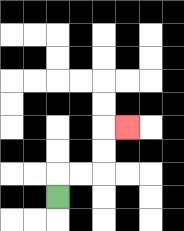{'start': '[2, 8]', 'end': '[5, 5]', 'path_directions': 'U,R,R,U,U,R', 'path_coordinates': '[[2, 8], [2, 7], [3, 7], [4, 7], [4, 6], [4, 5], [5, 5]]'}